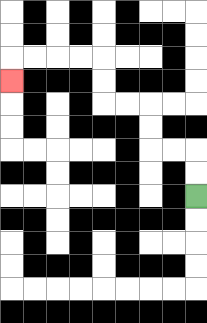{'start': '[8, 8]', 'end': '[0, 3]', 'path_directions': 'U,U,L,L,U,U,L,L,U,U,L,L,L,L,D', 'path_coordinates': '[[8, 8], [8, 7], [8, 6], [7, 6], [6, 6], [6, 5], [6, 4], [5, 4], [4, 4], [4, 3], [4, 2], [3, 2], [2, 2], [1, 2], [0, 2], [0, 3]]'}